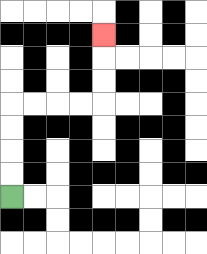{'start': '[0, 8]', 'end': '[4, 1]', 'path_directions': 'U,U,U,U,R,R,R,R,U,U,U', 'path_coordinates': '[[0, 8], [0, 7], [0, 6], [0, 5], [0, 4], [1, 4], [2, 4], [3, 4], [4, 4], [4, 3], [4, 2], [4, 1]]'}